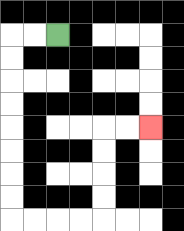{'start': '[2, 1]', 'end': '[6, 5]', 'path_directions': 'L,L,D,D,D,D,D,D,D,D,R,R,R,R,U,U,U,U,R,R', 'path_coordinates': '[[2, 1], [1, 1], [0, 1], [0, 2], [0, 3], [0, 4], [0, 5], [0, 6], [0, 7], [0, 8], [0, 9], [1, 9], [2, 9], [3, 9], [4, 9], [4, 8], [4, 7], [4, 6], [4, 5], [5, 5], [6, 5]]'}